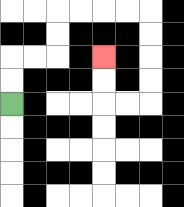{'start': '[0, 4]', 'end': '[4, 2]', 'path_directions': 'U,U,R,R,U,U,R,R,R,R,D,D,D,D,L,L,U,U', 'path_coordinates': '[[0, 4], [0, 3], [0, 2], [1, 2], [2, 2], [2, 1], [2, 0], [3, 0], [4, 0], [5, 0], [6, 0], [6, 1], [6, 2], [6, 3], [6, 4], [5, 4], [4, 4], [4, 3], [4, 2]]'}